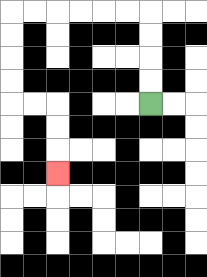{'start': '[6, 4]', 'end': '[2, 7]', 'path_directions': 'U,U,U,U,L,L,L,L,L,L,D,D,D,D,R,R,D,D,D', 'path_coordinates': '[[6, 4], [6, 3], [6, 2], [6, 1], [6, 0], [5, 0], [4, 0], [3, 0], [2, 0], [1, 0], [0, 0], [0, 1], [0, 2], [0, 3], [0, 4], [1, 4], [2, 4], [2, 5], [2, 6], [2, 7]]'}